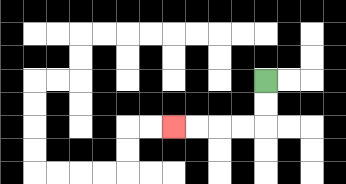{'start': '[11, 3]', 'end': '[7, 5]', 'path_directions': 'D,D,L,L,L,L', 'path_coordinates': '[[11, 3], [11, 4], [11, 5], [10, 5], [9, 5], [8, 5], [7, 5]]'}